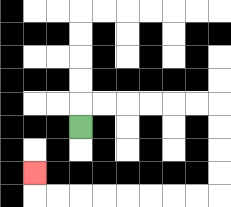{'start': '[3, 5]', 'end': '[1, 7]', 'path_directions': 'U,R,R,R,R,R,R,D,D,D,D,L,L,L,L,L,L,L,L,U', 'path_coordinates': '[[3, 5], [3, 4], [4, 4], [5, 4], [6, 4], [7, 4], [8, 4], [9, 4], [9, 5], [9, 6], [9, 7], [9, 8], [8, 8], [7, 8], [6, 8], [5, 8], [4, 8], [3, 8], [2, 8], [1, 8], [1, 7]]'}